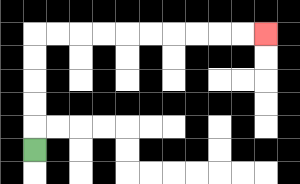{'start': '[1, 6]', 'end': '[11, 1]', 'path_directions': 'U,U,U,U,U,R,R,R,R,R,R,R,R,R,R', 'path_coordinates': '[[1, 6], [1, 5], [1, 4], [1, 3], [1, 2], [1, 1], [2, 1], [3, 1], [4, 1], [5, 1], [6, 1], [7, 1], [8, 1], [9, 1], [10, 1], [11, 1]]'}